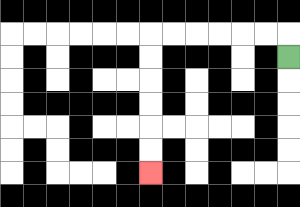{'start': '[12, 2]', 'end': '[6, 7]', 'path_directions': 'U,L,L,L,L,L,L,D,D,D,D,D,D', 'path_coordinates': '[[12, 2], [12, 1], [11, 1], [10, 1], [9, 1], [8, 1], [7, 1], [6, 1], [6, 2], [6, 3], [6, 4], [6, 5], [6, 6], [6, 7]]'}